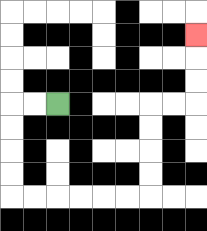{'start': '[2, 4]', 'end': '[8, 1]', 'path_directions': 'L,L,D,D,D,D,R,R,R,R,R,R,U,U,U,U,R,R,U,U,U', 'path_coordinates': '[[2, 4], [1, 4], [0, 4], [0, 5], [0, 6], [0, 7], [0, 8], [1, 8], [2, 8], [3, 8], [4, 8], [5, 8], [6, 8], [6, 7], [6, 6], [6, 5], [6, 4], [7, 4], [8, 4], [8, 3], [8, 2], [8, 1]]'}